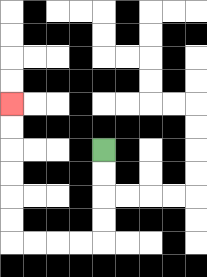{'start': '[4, 6]', 'end': '[0, 4]', 'path_directions': 'D,D,D,D,L,L,L,L,U,U,U,U,U,U', 'path_coordinates': '[[4, 6], [4, 7], [4, 8], [4, 9], [4, 10], [3, 10], [2, 10], [1, 10], [0, 10], [0, 9], [0, 8], [0, 7], [0, 6], [0, 5], [0, 4]]'}